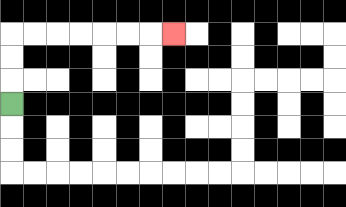{'start': '[0, 4]', 'end': '[7, 1]', 'path_directions': 'U,U,U,R,R,R,R,R,R,R', 'path_coordinates': '[[0, 4], [0, 3], [0, 2], [0, 1], [1, 1], [2, 1], [3, 1], [4, 1], [5, 1], [6, 1], [7, 1]]'}